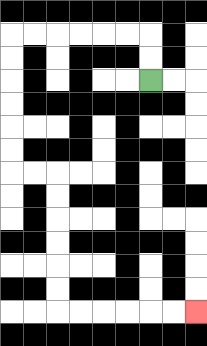{'start': '[6, 3]', 'end': '[8, 13]', 'path_directions': 'U,U,L,L,L,L,L,L,D,D,D,D,D,D,R,R,D,D,D,D,D,D,R,R,R,R,R,R', 'path_coordinates': '[[6, 3], [6, 2], [6, 1], [5, 1], [4, 1], [3, 1], [2, 1], [1, 1], [0, 1], [0, 2], [0, 3], [0, 4], [0, 5], [0, 6], [0, 7], [1, 7], [2, 7], [2, 8], [2, 9], [2, 10], [2, 11], [2, 12], [2, 13], [3, 13], [4, 13], [5, 13], [6, 13], [7, 13], [8, 13]]'}